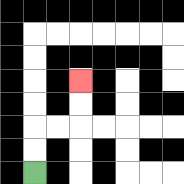{'start': '[1, 7]', 'end': '[3, 3]', 'path_directions': 'U,U,R,R,U,U', 'path_coordinates': '[[1, 7], [1, 6], [1, 5], [2, 5], [3, 5], [3, 4], [3, 3]]'}